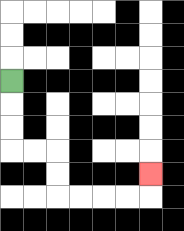{'start': '[0, 3]', 'end': '[6, 7]', 'path_directions': 'D,D,D,R,R,D,D,R,R,R,R,U', 'path_coordinates': '[[0, 3], [0, 4], [0, 5], [0, 6], [1, 6], [2, 6], [2, 7], [2, 8], [3, 8], [4, 8], [5, 8], [6, 8], [6, 7]]'}